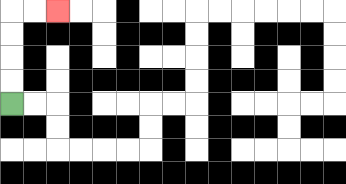{'start': '[0, 4]', 'end': '[2, 0]', 'path_directions': 'U,U,U,U,R,R', 'path_coordinates': '[[0, 4], [0, 3], [0, 2], [0, 1], [0, 0], [1, 0], [2, 0]]'}